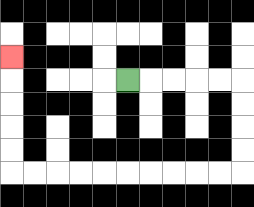{'start': '[5, 3]', 'end': '[0, 2]', 'path_directions': 'R,R,R,R,R,D,D,D,D,L,L,L,L,L,L,L,L,L,L,U,U,U,U,U', 'path_coordinates': '[[5, 3], [6, 3], [7, 3], [8, 3], [9, 3], [10, 3], [10, 4], [10, 5], [10, 6], [10, 7], [9, 7], [8, 7], [7, 7], [6, 7], [5, 7], [4, 7], [3, 7], [2, 7], [1, 7], [0, 7], [0, 6], [0, 5], [0, 4], [0, 3], [0, 2]]'}